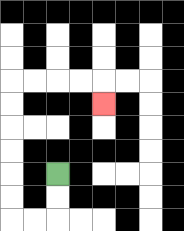{'start': '[2, 7]', 'end': '[4, 4]', 'path_directions': 'D,D,L,L,U,U,U,U,U,U,R,R,R,R,D', 'path_coordinates': '[[2, 7], [2, 8], [2, 9], [1, 9], [0, 9], [0, 8], [0, 7], [0, 6], [0, 5], [0, 4], [0, 3], [1, 3], [2, 3], [3, 3], [4, 3], [4, 4]]'}